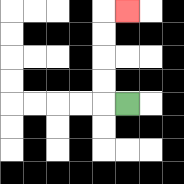{'start': '[5, 4]', 'end': '[5, 0]', 'path_directions': 'L,U,U,U,U,R', 'path_coordinates': '[[5, 4], [4, 4], [4, 3], [4, 2], [4, 1], [4, 0], [5, 0]]'}